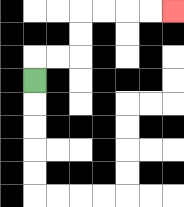{'start': '[1, 3]', 'end': '[7, 0]', 'path_directions': 'U,R,R,U,U,R,R,R,R', 'path_coordinates': '[[1, 3], [1, 2], [2, 2], [3, 2], [3, 1], [3, 0], [4, 0], [5, 0], [6, 0], [7, 0]]'}